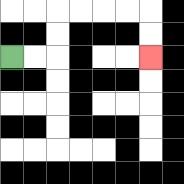{'start': '[0, 2]', 'end': '[6, 2]', 'path_directions': 'R,R,U,U,R,R,R,R,D,D', 'path_coordinates': '[[0, 2], [1, 2], [2, 2], [2, 1], [2, 0], [3, 0], [4, 0], [5, 0], [6, 0], [6, 1], [6, 2]]'}